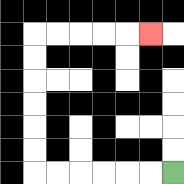{'start': '[7, 7]', 'end': '[6, 1]', 'path_directions': 'L,L,L,L,L,L,U,U,U,U,U,U,R,R,R,R,R', 'path_coordinates': '[[7, 7], [6, 7], [5, 7], [4, 7], [3, 7], [2, 7], [1, 7], [1, 6], [1, 5], [1, 4], [1, 3], [1, 2], [1, 1], [2, 1], [3, 1], [4, 1], [5, 1], [6, 1]]'}